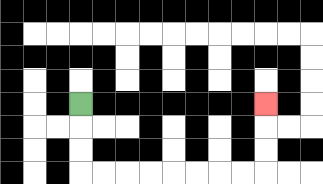{'start': '[3, 4]', 'end': '[11, 4]', 'path_directions': 'D,D,D,R,R,R,R,R,R,R,R,U,U,U', 'path_coordinates': '[[3, 4], [3, 5], [3, 6], [3, 7], [4, 7], [5, 7], [6, 7], [7, 7], [8, 7], [9, 7], [10, 7], [11, 7], [11, 6], [11, 5], [11, 4]]'}